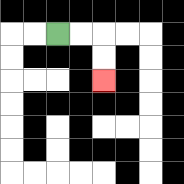{'start': '[2, 1]', 'end': '[4, 3]', 'path_directions': 'R,R,D,D', 'path_coordinates': '[[2, 1], [3, 1], [4, 1], [4, 2], [4, 3]]'}